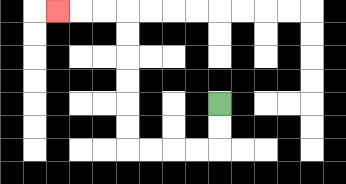{'start': '[9, 4]', 'end': '[2, 0]', 'path_directions': 'D,D,L,L,L,L,U,U,U,U,U,U,L,L,L', 'path_coordinates': '[[9, 4], [9, 5], [9, 6], [8, 6], [7, 6], [6, 6], [5, 6], [5, 5], [5, 4], [5, 3], [5, 2], [5, 1], [5, 0], [4, 0], [3, 0], [2, 0]]'}